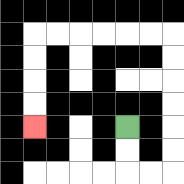{'start': '[5, 5]', 'end': '[1, 5]', 'path_directions': 'D,D,R,R,U,U,U,U,U,U,L,L,L,L,L,L,D,D,D,D', 'path_coordinates': '[[5, 5], [5, 6], [5, 7], [6, 7], [7, 7], [7, 6], [7, 5], [7, 4], [7, 3], [7, 2], [7, 1], [6, 1], [5, 1], [4, 1], [3, 1], [2, 1], [1, 1], [1, 2], [1, 3], [1, 4], [1, 5]]'}